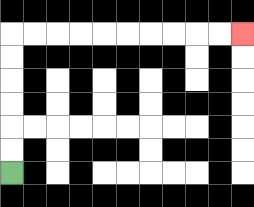{'start': '[0, 7]', 'end': '[10, 1]', 'path_directions': 'U,U,U,U,U,U,R,R,R,R,R,R,R,R,R,R', 'path_coordinates': '[[0, 7], [0, 6], [0, 5], [0, 4], [0, 3], [0, 2], [0, 1], [1, 1], [2, 1], [3, 1], [4, 1], [5, 1], [6, 1], [7, 1], [8, 1], [9, 1], [10, 1]]'}